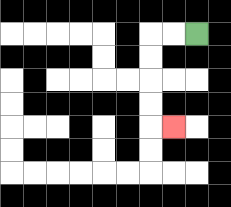{'start': '[8, 1]', 'end': '[7, 5]', 'path_directions': 'L,L,D,D,D,D,R', 'path_coordinates': '[[8, 1], [7, 1], [6, 1], [6, 2], [6, 3], [6, 4], [6, 5], [7, 5]]'}